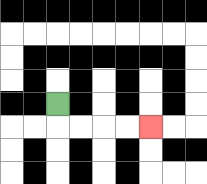{'start': '[2, 4]', 'end': '[6, 5]', 'path_directions': 'D,R,R,R,R', 'path_coordinates': '[[2, 4], [2, 5], [3, 5], [4, 5], [5, 5], [6, 5]]'}